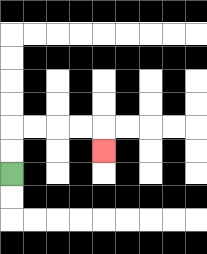{'start': '[0, 7]', 'end': '[4, 6]', 'path_directions': 'U,U,R,R,R,R,D', 'path_coordinates': '[[0, 7], [0, 6], [0, 5], [1, 5], [2, 5], [3, 5], [4, 5], [4, 6]]'}